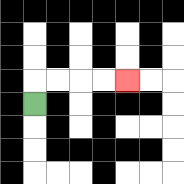{'start': '[1, 4]', 'end': '[5, 3]', 'path_directions': 'U,R,R,R,R', 'path_coordinates': '[[1, 4], [1, 3], [2, 3], [3, 3], [4, 3], [5, 3]]'}